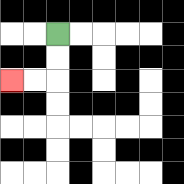{'start': '[2, 1]', 'end': '[0, 3]', 'path_directions': 'D,D,L,L', 'path_coordinates': '[[2, 1], [2, 2], [2, 3], [1, 3], [0, 3]]'}